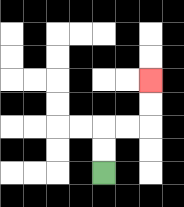{'start': '[4, 7]', 'end': '[6, 3]', 'path_directions': 'U,U,R,R,U,U', 'path_coordinates': '[[4, 7], [4, 6], [4, 5], [5, 5], [6, 5], [6, 4], [6, 3]]'}